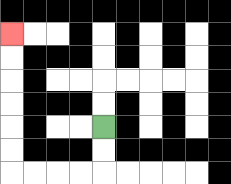{'start': '[4, 5]', 'end': '[0, 1]', 'path_directions': 'D,D,L,L,L,L,U,U,U,U,U,U', 'path_coordinates': '[[4, 5], [4, 6], [4, 7], [3, 7], [2, 7], [1, 7], [0, 7], [0, 6], [0, 5], [0, 4], [0, 3], [0, 2], [0, 1]]'}